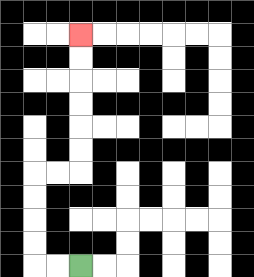{'start': '[3, 11]', 'end': '[3, 1]', 'path_directions': 'L,L,U,U,U,U,R,R,U,U,U,U,U,U', 'path_coordinates': '[[3, 11], [2, 11], [1, 11], [1, 10], [1, 9], [1, 8], [1, 7], [2, 7], [3, 7], [3, 6], [3, 5], [3, 4], [3, 3], [3, 2], [3, 1]]'}